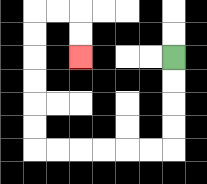{'start': '[7, 2]', 'end': '[3, 2]', 'path_directions': 'D,D,D,D,L,L,L,L,L,L,U,U,U,U,U,U,R,R,D,D', 'path_coordinates': '[[7, 2], [7, 3], [7, 4], [7, 5], [7, 6], [6, 6], [5, 6], [4, 6], [3, 6], [2, 6], [1, 6], [1, 5], [1, 4], [1, 3], [1, 2], [1, 1], [1, 0], [2, 0], [3, 0], [3, 1], [3, 2]]'}